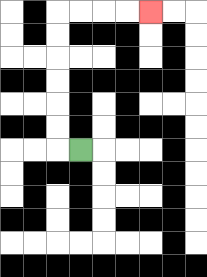{'start': '[3, 6]', 'end': '[6, 0]', 'path_directions': 'L,U,U,U,U,U,U,R,R,R,R', 'path_coordinates': '[[3, 6], [2, 6], [2, 5], [2, 4], [2, 3], [2, 2], [2, 1], [2, 0], [3, 0], [4, 0], [5, 0], [6, 0]]'}